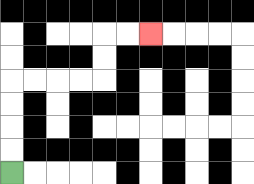{'start': '[0, 7]', 'end': '[6, 1]', 'path_directions': 'U,U,U,U,R,R,R,R,U,U,R,R', 'path_coordinates': '[[0, 7], [0, 6], [0, 5], [0, 4], [0, 3], [1, 3], [2, 3], [3, 3], [4, 3], [4, 2], [4, 1], [5, 1], [6, 1]]'}